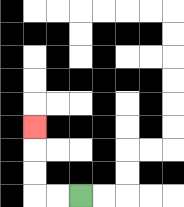{'start': '[3, 8]', 'end': '[1, 5]', 'path_directions': 'L,L,U,U,U', 'path_coordinates': '[[3, 8], [2, 8], [1, 8], [1, 7], [1, 6], [1, 5]]'}